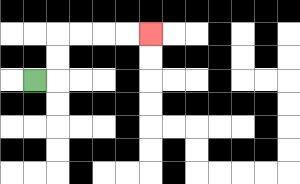{'start': '[1, 3]', 'end': '[6, 1]', 'path_directions': 'R,U,U,R,R,R,R', 'path_coordinates': '[[1, 3], [2, 3], [2, 2], [2, 1], [3, 1], [4, 1], [5, 1], [6, 1]]'}